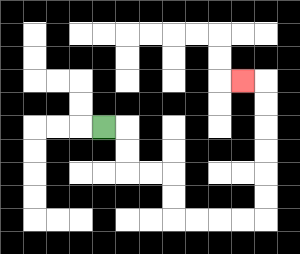{'start': '[4, 5]', 'end': '[10, 3]', 'path_directions': 'R,D,D,R,R,D,D,R,R,R,R,U,U,U,U,U,U,L', 'path_coordinates': '[[4, 5], [5, 5], [5, 6], [5, 7], [6, 7], [7, 7], [7, 8], [7, 9], [8, 9], [9, 9], [10, 9], [11, 9], [11, 8], [11, 7], [11, 6], [11, 5], [11, 4], [11, 3], [10, 3]]'}